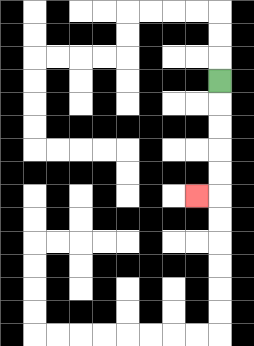{'start': '[9, 3]', 'end': '[8, 8]', 'path_directions': 'D,D,D,D,D,L', 'path_coordinates': '[[9, 3], [9, 4], [9, 5], [9, 6], [9, 7], [9, 8], [8, 8]]'}